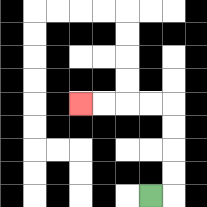{'start': '[6, 8]', 'end': '[3, 4]', 'path_directions': 'R,U,U,U,U,L,L,L,L', 'path_coordinates': '[[6, 8], [7, 8], [7, 7], [7, 6], [7, 5], [7, 4], [6, 4], [5, 4], [4, 4], [3, 4]]'}